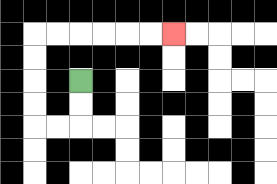{'start': '[3, 3]', 'end': '[7, 1]', 'path_directions': 'D,D,L,L,U,U,U,U,R,R,R,R,R,R', 'path_coordinates': '[[3, 3], [3, 4], [3, 5], [2, 5], [1, 5], [1, 4], [1, 3], [1, 2], [1, 1], [2, 1], [3, 1], [4, 1], [5, 1], [6, 1], [7, 1]]'}